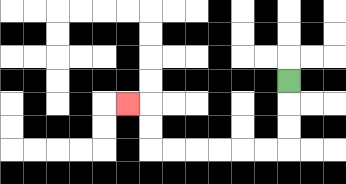{'start': '[12, 3]', 'end': '[5, 4]', 'path_directions': 'D,D,D,L,L,L,L,L,L,U,U,L', 'path_coordinates': '[[12, 3], [12, 4], [12, 5], [12, 6], [11, 6], [10, 6], [9, 6], [8, 6], [7, 6], [6, 6], [6, 5], [6, 4], [5, 4]]'}